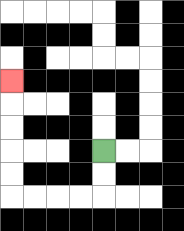{'start': '[4, 6]', 'end': '[0, 3]', 'path_directions': 'D,D,L,L,L,L,U,U,U,U,U', 'path_coordinates': '[[4, 6], [4, 7], [4, 8], [3, 8], [2, 8], [1, 8], [0, 8], [0, 7], [0, 6], [0, 5], [0, 4], [0, 3]]'}